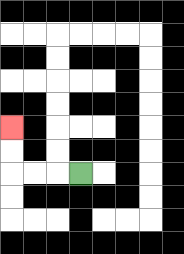{'start': '[3, 7]', 'end': '[0, 5]', 'path_directions': 'L,L,L,U,U', 'path_coordinates': '[[3, 7], [2, 7], [1, 7], [0, 7], [0, 6], [0, 5]]'}